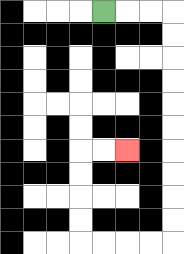{'start': '[4, 0]', 'end': '[5, 6]', 'path_directions': 'R,R,R,D,D,D,D,D,D,D,D,D,D,L,L,L,L,U,U,U,U,R,R', 'path_coordinates': '[[4, 0], [5, 0], [6, 0], [7, 0], [7, 1], [7, 2], [7, 3], [7, 4], [7, 5], [7, 6], [7, 7], [7, 8], [7, 9], [7, 10], [6, 10], [5, 10], [4, 10], [3, 10], [3, 9], [3, 8], [3, 7], [3, 6], [4, 6], [5, 6]]'}